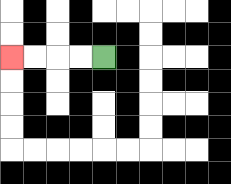{'start': '[4, 2]', 'end': '[0, 2]', 'path_directions': 'L,L,L,L', 'path_coordinates': '[[4, 2], [3, 2], [2, 2], [1, 2], [0, 2]]'}